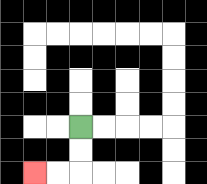{'start': '[3, 5]', 'end': '[1, 7]', 'path_directions': 'D,D,L,L', 'path_coordinates': '[[3, 5], [3, 6], [3, 7], [2, 7], [1, 7]]'}